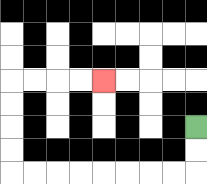{'start': '[8, 5]', 'end': '[4, 3]', 'path_directions': 'D,D,L,L,L,L,L,L,L,L,U,U,U,U,R,R,R,R', 'path_coordinates': '[[8, 5], [8, 6], [8, 7], [7, 7], [6, 7], [5, 7], [4, 7], [3, 7], [2, 7], [1, 7], [0, 7], [0, 6], [0, 5], [0, 4], [0, 3], [1, 3], [2, 3], [3, 3], [4, 3]]'}